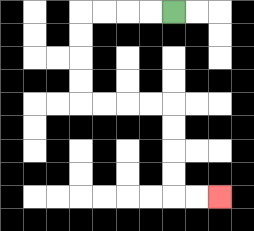{'start': '[7, 0]', 'end': '[9, 8]', 'path_directions': 'L,L,L,L,D,D,D,D,R,R,R,R,D,D,D,D,R,R', 'path_coordinates': '[[7, 0], [6, 0], [5, 0], [4, 0], [3, 0], [3, 1], [3, 2], [3, 3], [3, 4], [4, 4], [5, 4], [6, 4], [7, 4], [7, 5], [7, 6], [7, 7], [7, 8], [8, 8], [9, 8]]'}